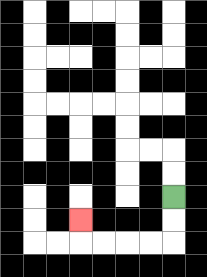{'start': '[7, 8]', 'end': '[3, 9]', 'path_directions': 'D,D,L,L,L,L,U', 'path_coordinates': '[[7, 8], [7, 9], [7, 10], [6, 10], [5, 10], [4, 10], [3, 10], [3, 9]]'}